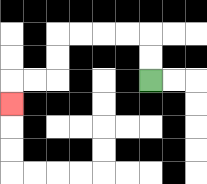{'start': '[6, 3]', 'end': '[0, 4]', 'path_directions': 'U,U,L,L,L,L,D,D,L,L,D', 'path_coordinates': '[[6, 3], [6, 2], [6, 1], [5, 1], [4, 1], [3, 1], [2, 1], [2, 2], [2, 3], [1, 3], [0, 3], [0, 4]]'}